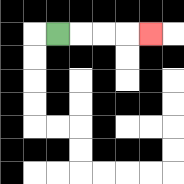{'start': '[2, 1]', 'end': '[6, 1]', 'path_directions': 'R,R,R,R', 'path_coordinates': '[[2, 1], [3, 1], [4, 1], [5, 1], [6, 1]]'}